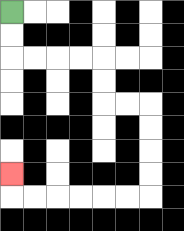{'start': '[0, 0]', 'end': '[0, 7]', 'path_directions': 'D,D,R,R,R,R,D,D,R,R,D,D,D,D,L,L,L,L,L,L,U', 'path_coordinates': '[[0, 0], [0, 1], [0, 2], [1, 2], [2, 2], [3, 2], [4, 2], [4, 3], [4, 4], [5, 4], [6, 4], [6, 5], [6, 6], [6, 7], [6, 8], [5, 8], [4, 8], [3, 8], [2, 8], [1, 8], [0, 8], [0, 7]]'}